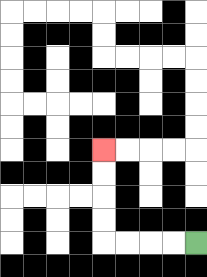{'start': '[8, 10]', 'end': '[4, 6]', 'path_directions': 'L,L,L,L,U,U,U,U', 'path_coordinates': '[[8, 10], [7, 10], [6, 10], [5, 10], [4, 10], [4, 9], [4, 8], [4, 7], [4, 6]]'}